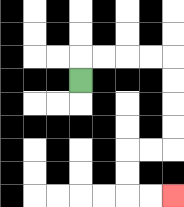{'start': '[3, 3]', 'end': '[7, 8]', 'path_directions': 'U,R,R,R,R,D,D,D,D,L,L,D,D,R,R', 'path_coordinates': '[[3, 3], [3, 2], [4, 2], [5, 2], [6, 2], [7, 2], [7, 3], [7, 4], [7, 5], [7, 6], [6, 6], [5, 6], [5, 7], [5, 8], [6, 8], [7, 8]]'}